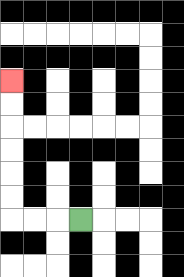{'start': '[3, 9]', 'end': '[0, 3]', 'path_directions': 'L,L,L,U,U,U,U,U,U', 'path_coordinates': '[[3, 9], [2, 9], [1, 9], [0, 9], [0, 8], [0, 7], [0, 6], [0, 5], [0, 4], [0, 3]]'}